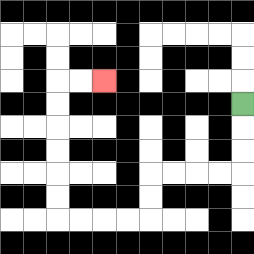{'start': '[10, 4]', 'end': '[4, 3]', 'path_directions': 'D,D,D,L,L,L,L,D,D,L,L,L,L,U,U,U,U,U,U,R,R', 'path_coordinates': '[[10, 4], [10, 5], [10, 6], [10, 7], [9, 7], [8, 7], [7, 7], [6, 7], [6, 8], [6, 9], [5, 9], [4, 9], [3, 9], [2, 9], [2, 8], [2, 7], [2, 6], [2, 5], [2, 4], [2, 3], [3, 3], [4, 3]]'}